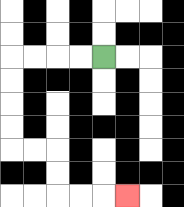{'start': '[4, 2]', 'end': '[5, 8]', 'path_directions': 'L,L,L,L,D,D,D,D,R,R,D,D,R,R,R', 'path_coordinates': '[[4, 2], [3, 2], [2, 2], [1, 2], [0, 2], [0, 3], [0, 4], [0, 5], [0, 6], [1, 6], [2, 6], [2, 7], [2, 8], [3, 8], [4, 8], [5, 8]]'}